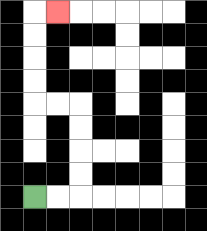{'start': '[1, 8]', 'end': '[2, 0]', 'path_directions': 'R,R,U,U,U,U,L,L,U,U,U,U,R', 'path_coordinates': '[[1, 8], [2, 8], [3, 8], [3, 7], [3, 6], [3, 5], [3, 4], [2, 4], [1, 4], [1, 3], [1, 2], [1, 1], [1, 0], [2, 0]]'}